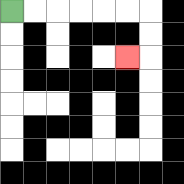{'start': '[0, 0]', 'end': '[5, 2]', 'path_directions': 'R,R,R,R,R,R,D,D,L', 'path_coordinates': '[[0, 0], [1, 0], [2, 0], [3, 0], [4, 0], [5, 0], [6, 0], [6, 1], [6, 2], [5, 2]]'}